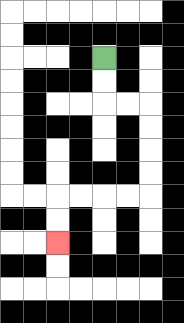{'start': '[4, 2]', 'end': '[2, 10]', 'path_directions': 'D,D,R,R,D,D,D,D,L,L,L,L,D,D', 'path_coordinates': '[[4, 2], [4, 3], [4, 4], [5, 4], [6, 4], [6, 5], [6, 6], [6, 7], [6, 8], [5, 8], [4, 8], [3, 8], [2, 8], [2, 9], [2, 10]]'}